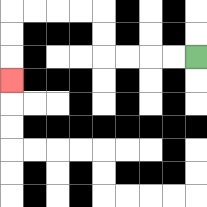{'start': '[8, 2]', 'end': '[0, 3]', 'path_directions': 'L,L,L,L,U,U,L,L,L,L,D,D,D', 'path_coordinates': '[[8, 2], [7, 2], [6, 2], [5, 2], [4, 2], [4, 1], [4, 0], [3, 0], [2, 0], [1, 0], [0, 0], [0, 1], [0, 2], [0, 3]]'}